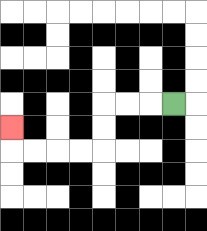{'start': '[7, 4]', 'end': '[0, 5]', 'path_directions': 'L,L,L,D,D,L,L,L,L,U', 'path_coordinates': '[[7, 4], [6, 4], [5, 4], [4, 4], [4, 5], [4, 6], [3, 6], [2, 6], [1, 6], [0, 6], [0, 5]]'}